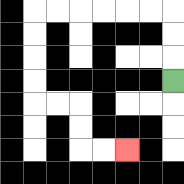{'start': '[7, 3]', 'end': '[5, 6]', 'path_directions': 'U,U,U,L,L,L,L,L,L,D,D,D,D,R,R,D,D,R,R', 'path_coordinates': '[[7, 3], [7, 2], [7, 1], [7, 0], [6, 0], [5, 0], [4, 0], [3, 0], [2, 0], [1, 0], [1, 1], [1, 2], [1, 3], [1, 4], [2, 4], [3, 4], [3, 5], [3, 6], [4, 6], [5, 6]]'}